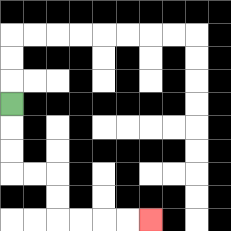{'start': '[0, 4]', 'end': '[6, 9]', 'path_directions': 'D,D,D,R,R,D,D,R,R,R,R', 'path_coordinates': '[[0, 4], [0, 5], [0, 6], [0, 7], [1, 7], [2, 7], [2, 8], [2, 9], [3, 9], [4, 9], [5, 9], [6, 9]]'}